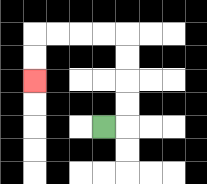{'start': '[4, 5]', 'end': '[1, 3]', 'path_directions': 'R,U,U,U,U,L,L,L,L,D,D', 'path_coordinates': '[[4, 5], [5, 5], [5, 4], [5, 3], [5, 2], [5, 1], [4, 1], [3, 1], [2, 1], [1, 1], [1, 2], [1, 3]]'}